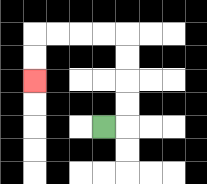{'start': '[4, 5]', 'end': '[1, 3]', 'path_directions': 'R,U,U,U,U,L,L,L,L,D,D', 'path_coordinates': '[[4, 5], [5, 5], [5, 4], [5, 3], [5, 2], [5, 1], [4, 1], [3, 1], [2, 1], [1, 1], [1, 2], [1, 3]]'}